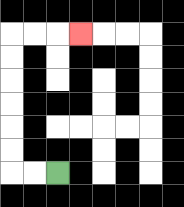{'start': '[2, 7]', 'end': '[3, 1]', 'path_directions': 'L,L,U,U,U,U,U,U,R,R,R', 'path_coordinates': '[[2, 7], [1, 7], [0, 7], [0, 6], [0, 5], [0, 4], [0, 3], [0, 2], [0, 1], [1, 1], [2, 1], [3, 1]]'}